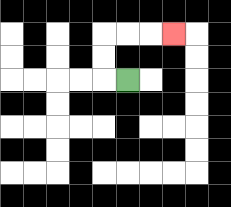{'start': '[5, 3]', 'end': '[7, 1]', 'path_directions': 'L,U,U,R,R,R', 'path_coordinates': '[[5, 3], [4, 3], [4, 2], [4, 1], [5, 1], [6, 1], [7, 1]]'}